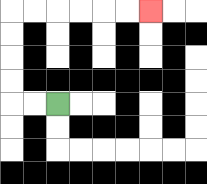{'start': '[2, 4]', 'end': '[6, 0]', 'path_directions': 'L,L,U,U,U,U,R,R,R,R,R,R', 'path_coordinates': '[[2, 4], [1, 4], [0, 4], [0, 3], [0, 2], [0, 1], [0, 0], [1, 0], [2, 0], [3, 0], [4, 0], [5, 0], [6, 0]]'}